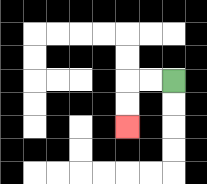{'start': '[7, 3]', 'end': '[5, 5]', 'path_directions': 'L,L,D,D', 'path_coordinates': '[[7, 3], [6, 3], [5, 3], [5, 4], [5, 5]]'}